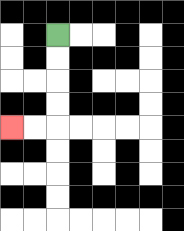{'start': '[2, 1]', 'end': '[0, 5]', 'path_directions': 'D,D,D,D,L,L', 'path_coordinates': '[[2, 1], [2, 2], [2, 3], [2, 4], [2, 5], [1, 5], [0, 5]]'}